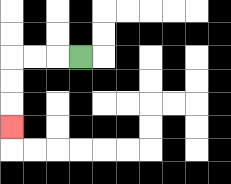{'start': '[3, 2]', 'end': '[0, 5]', 'path_directions': 'L,L,L,D,D,D', 'path_coordinates': '[[3, 2], [2, 2], [1, 2], [0, 2], [0, 3], [0, 4], [0, 5]]'}